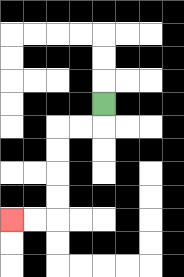{'start': '[4, 4]', 'end': '[0, 9]', 'path_directions': 'D,L,L,D,D,D,D,L,L', 'path_coordinates': '[[4, 4], [4, 5], [3, 5], [2, 5], [2, 6], [2, 7], [2, 8], [2, 9], [1, 9], [0, 9]]'}